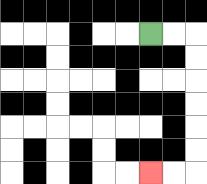{'start': '[6, 1]', 'end': '[6, 7]', 'path_directions': 'R,R,D,D,D,D,D,D,L,L', 'path_coordinates': '[[6, 1], [7, 1], [8, 1], [8, 2], [8, 3], [8, 4], [8, 5], [8, 6], [8, 7], [7, 7], [6, 7]]'}